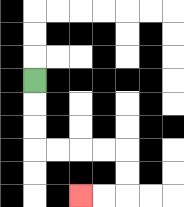{'start': '[1, 3]', 'end': '[3, 8]', 'path_directions': 'D,D,D,R,R,R,R,D,D,L,L', 'path_coordinates': '[[1, 3], [1, 4], [1, 5], [1, 6], [2, 6], [3, 6], [4, 6], [5, 6], [5, 7], [5, 8], [4, 8], [3, 8]]'}